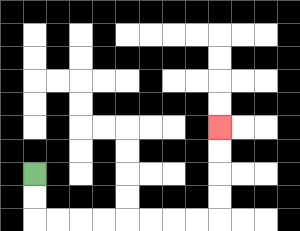{'start': '[1, 7]', 'end': '[9, 5]', 'path_directions': 'D,D,R,R,R,R,R,R,R,R,U,U,U,U', 'path_coordinates': '[[1, 7], [1, 8], [1, 9], [2, 9], [3, 9], [4, 9], [5, 9], [6, 9], [7, 9], [8, 9], [9, 9], [9, 8], [9, 7], [9, 6], [9, 5]]'}